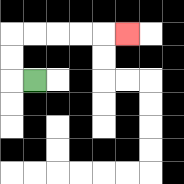{'start': '[1, 3]', 'end': '[5, 1]', 'path_directions': 'L,U,U,R,R,R,R,R', 'path_coordinates': '[[1, 3], [0, 3], [0, 2], [0, 1], [1, 1], [2, 1], [3, 1], [4, 1], [5, 1]]'}